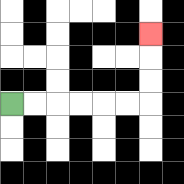{'start': '[0, 4]', 'end': '[6, 1]', 'path_directions': 'R,R,R,R,R,R,U,U,U', 'path_coordinates': '[[0, 4], [1, 4], [2, 4], [3, 4], [4, 4], [5, 4], [6, 4], [6, 3], [6, 2], [6, 1]]'}